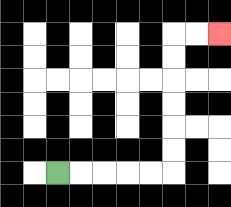{'start': '[2, 7]', 'end': '[9, 1]', 'path_directions': 'R,R,R,R,R,U,U,U,U,U,U,R,R', 'path_coordinates': '[[2, 7], [3, 7], [4, 7], [5, 7], [6, 7], [7, 7], [7, 6], [7, 5], [7, 4], [7, 3], [7, 2], [7, 1], [8, 1], [9, 1]]'}